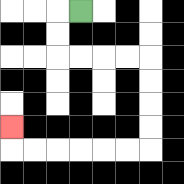{'start': '[3, 0]', 'end': '[0, 5]', 'path_directions': 'L,D,D,R,R,R,R,D,D,D,D,L,L,L,L,L,L,U', 'path_coordinates': '[[3, 0], [2, 0], [2, 1], [2, 2], [3, 2], [4, 2], [5, 2], [6, 2], [6, 3], [6, 4], [6, 5], [6, 6], [5, 6], [4, 6], [3, 6], [2, 6], [1, 6], [0, 6], [0, 5]]'}